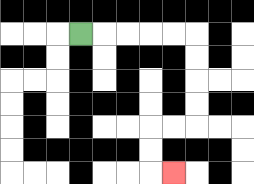{'start': '[3, 1]', 'end': '[7, 7]', 'path_directions': 'R,R,R,R,R,D,D,D,D,L,L,D,D,R', 'path_coordinates': '[[3, 1], [4, 1], [5, 1], [6, 1], [7, 1], [8, 1], [8, 2], [8, 3], [8, 4], [8, 5], [7, 5], [6, 5], [6, 6], [6, 7], [7, 7]]'}